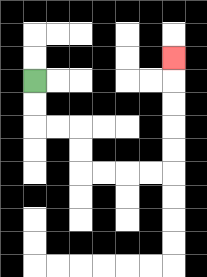{'start': '[1, 3]', 'end': '[7, 2]', 'path_directions': 'D,D,R,R,D,D,R,R,R,R,U,U,U,U,U', 'path_coordinates': '[[1, 3], [1, 4], [1, 5], [2, 5], [3, 5], [3, 6], [3, 7], [4, 7], [5, 7], [6, 7], [7, 7], [7, 6], [7, 5], [7, 4], [7, 3], [7, 2]]'}